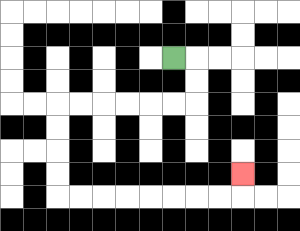{'start': '[7, 2]', 'end': '[10, 7]', 'path_directions': 'R,D,D,L,L,L,L,L,L,D,D,D,D,R,R,R,R,R,R,R,R,U', 'path_coordinates': '[[7, 2], [8, 2], [8, 3], [8, 4], [7, 4], [6, 4], [5, 4], [4, 4], [3, 4], [2, 4], [2, 5], [2, 6], [2, 7], [2, 8], [3, 8], [4, 8], [5, 8], [6, 8], [7, 8], [8, 8], [9, 8], [10, 8], [10, 7]]'}